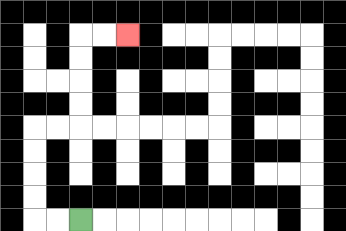{'start': '[3, 9]', 'end': '[5, 1]', 'path_directions': 'L,L,U,U,U,U,R,R,U,U,U,U,R,R', 'path_coordinates': '[[3, 9], [2, 9], [1, 9], [1, 8], [1, 7], [1, 6], [1, 5], [2, 5], [3, 5], [3, 4], [3, 3], [3, 2], [3, 1], [4, 1], [5, 1]]'}